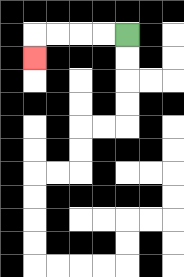{'start': '[5, 1]', 'end': '[1, 2]', 'path_directions': 'L,L,L,L,D', 'path_coordinates': '[[5, 1], [4, 1], [3, 1], [2, 1], [1, 1], [1, 2]]'}